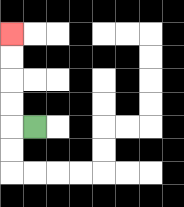{'start': '[1, 5]', 'end': '[0, 1]', 'path_directions': 'L,U,U,U,U', 'path_coordinates': '[[1, 5], [0, 5], [0, 4], [0, 3], [0, 2], [0, 1]]'}